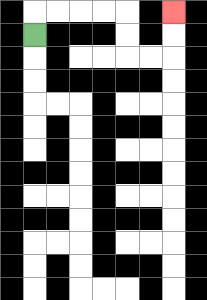{'start': '[1, 1]', 'end': '[7, 0]', 'path_directions': 'U,R,R,R,R,D,D,R,R,U,U', 'path_coordinates': '[[1, 1], [1, 0], [2, 0], [3, 0], [4, 0], [5, 0], [5, 1], [5, 2], [6, 2], [7, 2], [7, 1], [7, 0]]'}